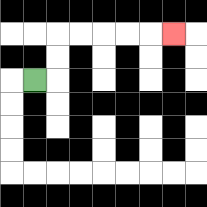{'start': '[1, 3]', 'end': '[7, 1]', 'path_directions': 'R,U,U,R,R,R,R,R', 'path_coordinates': '[[1, 3], [2, 3], [2, 2], [2, 1], [3, 1], [4, 1], [5, 1], [6, 1], [7, 1]]'}